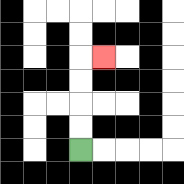{'start': '[3, 6]', 'end': '[4, 2]', 'path_directions': 'U,U,U,U,R', 'path_coordinates': '[[3, 6], [3, 5], [3, 4], [3, 3], [3, 2], [4, 2]]'}